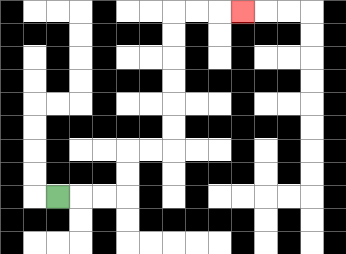{'start': '[2, 8]', 'end': '[10, 0]', 'path_directions': 'R,R,R,U,U,R,R,U,U,U,U,U,U,R,R,R', 'path_coordinates': '[[2, 8], [3, 8], [4, 8], [5, 8], [5, 7], [5, 6], [6, 6], [7, 6], [7, 5], [7, 4], [7, 3], [7, 2], [7, 1], [7, 0], [8, 0], [9, 0], [10, 0]]'}